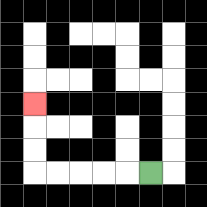{'start': '[6, 7]', 'end': '[1, 4]', 'path_directions': 'L,L,L,L,L,U,U,U', 'path_coordinates': '[[6, 7], [5, 7], [4, 7], [3, 7], [2, 7], [1, 7], [1, 6], [1, 5], [1, 4]]'}